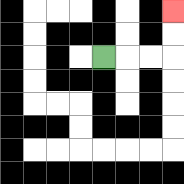{'start': '[4, 2]', 'end': '[7, 0]', 'path_directions': 'R,R,R,U,U', 'path_coordinates': '[[4, 2], [5, 2], [6, 2], [7, 2], [7, 1], [7, 0]]'}